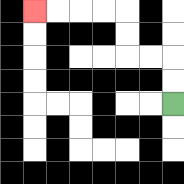{'start': '[7, 4]', 'end': '[1, 0]', 'path_directions': 'U,U,L,L,U,U,L,L,L,L', 'path_coordinates': '[[7, 4], [7, 3], [7, 2], [6, 2], [5, 2], [5, 1], [5, 0], [4, 0], [3, 0], [2, 0], [1, 0]]'}